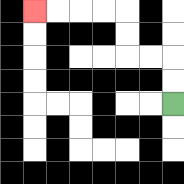{'start': '[7, 4]', 'end': '[1, 0]', 'path_directions': 'U,U,L,L,U,U,L,L,L,L', 'path_coordinates': '[[7, 4], [7, 3], [7, 2], [6, 2], [5, 2], [5, 1], [5, 0], [4, 0], [3, 0], [2, 0], [1, 0]]'}